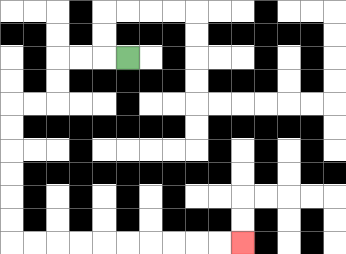{'start': '[5, 2]', 'end': '[10, 10]', 'path_directions': 'L,L,L,D,D,L,L,D,D,D,D,D,D,R,R,R,R,R,R,R,R,R,R', 'path_coordinates': '[[5, 2], [4, 2], [3, 2], [2, 2], [2, 3], [2, 4], [1, 4], [0, 4], [0, 5], [0, 6], [0, 7], [0, 8], [0, 9], [0, 10], [1, 10], [2, 10], [3, 10], [4, 10], [5, 10], [6, 10], [7, 10], [8, 10], [9, 10], [10, 10]]'}